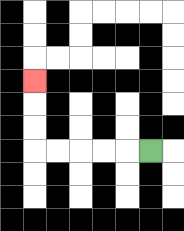{'start': '[6, 6]', 'end': '[1, 3]', 'path_directions': 'L,L,L,L,L,U,U,U', 'path_coordinates': '[[6, 6], [5, 6], [4, 6], [3, 6], [2, 6], [1, 6], [1, 5], [1, 4], [1, 3]]'}